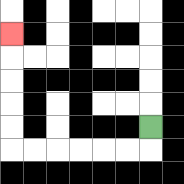{'start': '[6, 5]', 'end': '[0, 1]', 'path_directions': 'D,L,L,L,L,L,L,U,U,U,U,U', 'path_coordinates': '[[6, 5], [6, 6], [5, 6], [4, 6], [3, 6], [2, 6], [1, 6], [0, 6], [0, 5], [0, 4], [0, 3], [0, 2], [0, 1]]'}